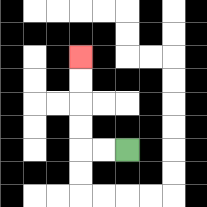{'start': '[5, 6]', 'end': '[3, 2]', 'path_directions': 'L,L,U,U,U,U', 'path_coordinates': '[[5, 6], [4, 6], [3, 6], [3, 5], [3, 4], [3, 3], [3, 2]]'}